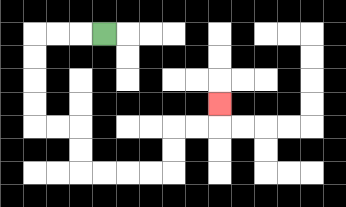{'start': '[4, 1]', 'end': '[9, 4]', 'path_directions': 'L,L,L,D,D,D,D,R,R,D,D,R,R,R,R,U,U,R,R,U', 'path_coordinates': '[[4, 1], [3, 1], [2, 1], [1, 1], [1, 2], [1, 3], [1, 4], [1, 5], [2, 5], [3, 5], [3, 6], [3, 7], [4, 7], [5, 7], [6, 7], [7, 7], [7, 6], [7, 5], [8, 5], [9, 5], [9, 4]]'}